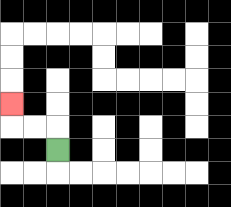{'start': '[2, 6]', 'end': '[0, 4]', 'path_directions': 'U,L,L,U', 'path_coordinates': '[[2, 6], [2, 5], [1, 5], [0, 5], [0, 4]]'}